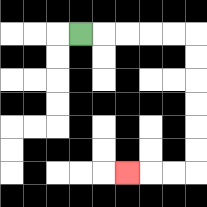{'start': '[3, 1]', 'end': '[5, 7]', 'path_directions': 'R,R,R,R,R,D,D,D,D,D,D,L,L,L', 'path_coordinates': '[[3, 1], [4, 1], [5, 1], [6, 1], [7, 1], [8, 1], [8, 2], [8, 3], [8, 4], [8, 5], [8, 6], [8, 7], [7, 7], [6, 7], [5, 7]]'}